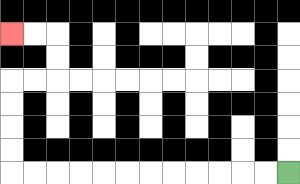{'start': '[12, 7]', 'end': '[0, 1]', 'path_directions': 'L,L,L,L,L,L,L,L,L,L,L,L,U,U,U,U,R,R,U,U,L,L', 'path_coordinates': '[[12, 7], [11, 7], [10, 7], [9, 7], [8, 7], [7, 7], [6, 7], [5, 7], [4, 7], [3, 7], [2, 7], [1, 7], [0, 7], [0, 6], [0, 5], [0, 4], [0, 3], [1, 3], [2, 3], [2, 2], [2, 1], [1, 1], [0, 1]]'}